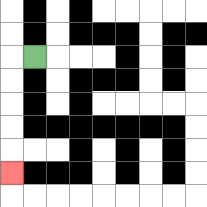{'start': '[1, 2]', 'end': '[0, 7]', 'path_directions': 'L,D,D,D,D,D', 'path_coordinates': '[[1, 2], [0, 2], [0, 3], [0, 4], [0, 5], [0, 6], [0, 7]]'}